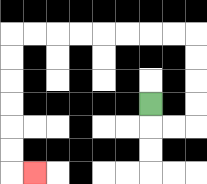{'start': '[6, 4]', 'end': '[1, 7]', 'path_directions': 'D,R,R,U,U,U,U,L,L,L,L,L,L,L,L,D,D,D,D,D,D,R', 'path_coordinates': '[[6, 4], [6, 5], [7, 5], [8, 5], [8, 4], [8, 3], [8, 2], [8, 1], [7, 1], [6, 1], [5, 1], [4, 1], [3, 1], [2, 1], [1, 1], [0, 1], [0, 2], [0, 3], [0, 4], [0, 5], [0, 6], [0, 7], [1, 7]]'}